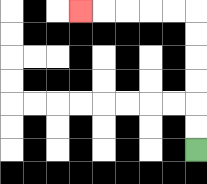{'start': '[8, 6]', 'end': '[3, 0]', 'path_directions': 'U,U,U,U,U,U,L,L,L,L,L', 'path_coordinates': '[[8, 6], [8, 5], [8, 4], [8, 3], [8, 2], [8, 1], [8, 0], [7, 0], [6, 0], [5, 0], [4, 0], [3, 0]]'}